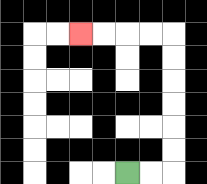{'start': '[5, 7]', 'end': '[3, 1]', 'path_directions': 'R,R,U,U,U,U,U,U,L,L,L,L', 'path_coordinates': '[[5, 7], [6, 7], [7, 7], [7, 6], [7, 5], [7, 4], [7, 3], [7, 2], [7, 1], [6, 1], [5, 1], [4, 1], [3, 1]]'}